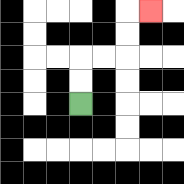{'start': '[3, 4]', 'end': '[6, 0]', 'path_directions': 'U,U,R,R,U,U,R', 'path_coordinates': '[[3, 4], [3, 3], [3, 2], [4, 2], [5, 2], [5, 1], [5, 0], [6, 0]]'}